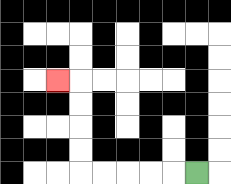{'start': '[8, 7]', 'end': '[2, 3]', 'path_directions': 'L,L,L,L,L,U,U,U,U,L', 'path_coordinates': '[[8, 7], [7, 7], [6, 7], [5, 7], [4, 7], [3, 7], [3, 6], [3, 5], [3, 4], [3, 3], [2, 3]]'}